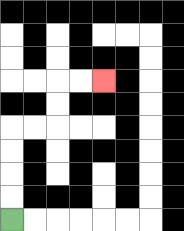{'start': '[0, 9]', 'end': '[4, 3]', 'path_directions': 'U,U,U,U,R,R,U,U,R,R', 'path_coordinates': '[[0, 9], [0, 8], [0, 7], [0, 6], [0, 5], [1, 5], [2, 5], [2, 4], [2, 3], [3, 3], [4, 3]]'}